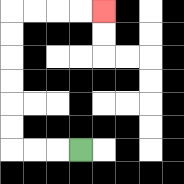{'start': '[3, 6]', 'end': '[4, 0]', 'path_directions': 'L,L,L,U,U,U,U,U,U,R,R,R,R', 'path_coordinates': '[[3, 6], [2, 6], [1, 6], [0, 6], [0, 5], [0, 4], [0, 3], [0, 2], [0, 1], [0, 0], [1, 0], [2, 0], [3, 0], [4, 0]]'}